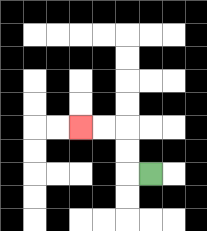{'start': '[6, 7]', 'end': '[3, 5]', 'path_directions': 'L,U,U,L,L', 'path_coordinates': '[[6, 7], [5, 7], [5, 6], [5, 5], [4, 5], [3, 5]]'}